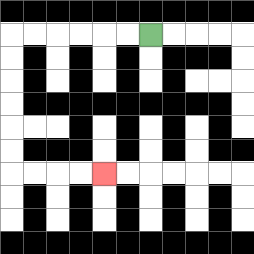{'start': '[6, 1]', 'end': '[4, 7]', 'path_directions': 'L,L,L,L,L,L,D,D,D,D,D,D,R,R,R,R', 'path_coordinates': '[[6, 1], [5, 1], [4, 1], [3, 1], [2, 1], [1, 1], [0, 1], [0, 2], [0, 3], [0, 4], [0, 5], [0, 6], [0, 7], [1, 7], [2, 7], [3, 7], [4, 7]]'}